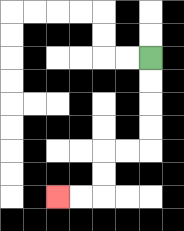{'start': '[6, 2]', 'end': '[2, 8]', 'path_directions': 'D,D,D,D,L,L,D,D,L,L', 'path_coordinates': '[[6, 2], [6, 3], [6, 4], [6, 5], [6, 6], [5, 6], [4, 6], [4, 7], [4, 8], [3, 8], [2, 8]]'}